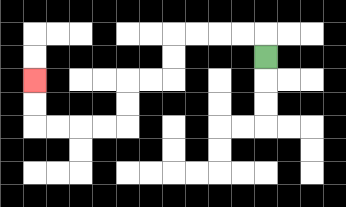{'start': '[11, 2]', 'end': '[1, 3]', 'path_directions': 'U,L,L,L,L,D,D,L,L,D,D,L,L,L,L,U,U', 'path_coordinates': '[[11, 2], [11, 1], [10, 1], [9, 1], [8, 1], [7, 1], [7, 2], [7, 3], [6, 3], [5, 3], [5, 4], [5, 5], [4, 5], [3, 5], [2, 5], [1, 5], [1, 4], [1, 3]]'}